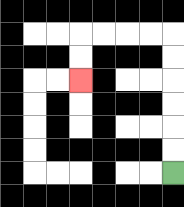{'start': '[7, 7]', 'end': '[3, 3]', 'path_directions': 'U,U,U,U,U,U,L,L,L,L,D,D', 'path_coordinates': '[[7, 7], [7, 6], [7, 5], [7, 4], [7, 3], [7, 2], [7, 1], [6, 1], [5, 1], [4, 1], [3, 1], [3, 2], [3, 3]]'}